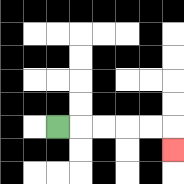{'start': '[2, 5]', 'end': '[7, 6]', 'path_directions': 'R,R,R,R,R,D', 'path_coordinates': '[[2, 5], [3, 5], [4, 5], [5, 5], [6, 5], [7, 5], [7, 6]]'}